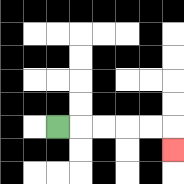{'start': '[2, 5]', 'end': '[7, 6]', 'path_directions': 'R,R,R,R,R,D', 'path_coordinates': '[[2, 5], [3, 5], [4, 5], [5, 5], [6, 5], [7, 5], [7, 6]]'}